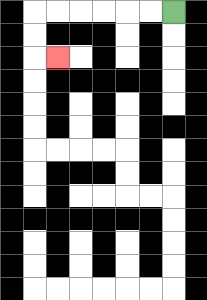{'start': '[7, 0]', 'end': '[2, 2]', 'path_directions': 'L,L,L,L,L,L,D,D,R', 'path_coordinates': '[[7, 0], [6, 0], [5, 0], [4, 0], [3, 0], [2, 0], [1, 0], [1, 1], [1, 2], [2, 2]]'}